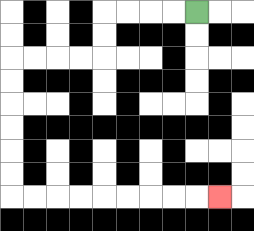{'start': '[8, 0]', 'end': '[9, 8]', 'path_directions': 'L,L,L,L,D,D,L,L,L,L,D,D,D,D,D,D,R,R,R,R,R,R,R,R,R', 'path_coordinates': '[[8, 0], [7, 0], [6, 0], [5, 0], [4, 0], [4, 1], [4, 2], [3, 2], [2, 2], [1, 2], [0, 2], [0, 3], [0, 4], [0, 5], [0, 6], [0, 7], [0, 8], [1, 8], [2, 8], [3, 8], [4, 8], [5, 8], [6, 8], [7, 8], [8, 8], [9, 8]]'}